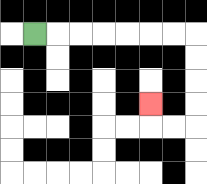{'start': '[1, 1]', 'end': '[6, 4]', 'path_directions': 'R,R,R,R,R,R,R,D,D,D,D,L,L,U', 'path_coordinates': '[[1, 1], [2, 1], [3, 1], [4, 1], [5, 1], [6, 1], [7, 1], [8, 1], [8, 2], [8, 3], [8, 4], [8, 5], [7, 5], [6, 5], [6, 4]]'}